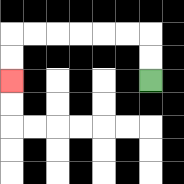{'start': '[6, 3]', 'end': '[0, 3]', 'path_directions': 'U,U,L,L,L,L,L,L,D,D', 'path_coordinates': '[[6, 3], [6, 2], [6, 1], [5, 1], [4, 1], [3, 1], [2, 1], [1, 1], [0, 1], [0, 2], [0, 3]]'}